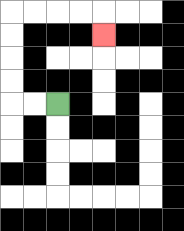{'start': '[2, 4]', 'end': '[4, 1]', 'path_directions': 'L,L,U,U,U,U,R,R,R,R,D', 'path_coordinates': '[[2, 4], [1, 4], [0, 4], [0, 3], [0, 2], [0, 1], [0, 0], [1, 0], [2, 0], [3, 0], [4, 0], [4, 1]]'}